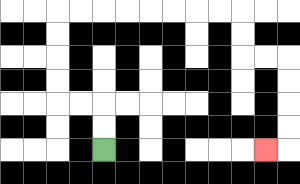{'start': '[4, 6]', 'end': '[11, 6]', 'path_directions': 'U,U,L,L,U,U,U,U,R,R,R,R,R,R,R,R,D,D,R,R,D,D,D,D,L', 'path_coordinates': '[[4, 6], [4, 5], [4, 4], [3, 4], [2, 4], [2, 3], [2, 2], [2, 1], [2, 0], [3, 0], [4, 0], [5, 0], [6, 0], [7, 0], [8, 0], [9, 0], [10, 0], [10, 1], [10, 2], [11, 2], [12, 2], [12, 3], [12, 4], [12, 5], [12, 6], [11, 6]]'}